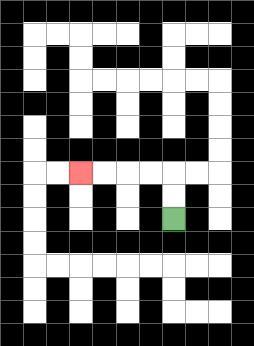{'start': '[7, 9]', 'end': '[3, 7]', 'path_directions': 'U,U,L,L,L,L', 'path_coordinates': '[[7, 9], [7, 8], [7, 7], [6, 7], [5, 7], [4, 7], [3, 7]]'}